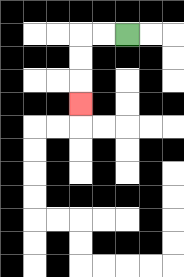{'start': '[5, 1]', 'end': '[3, 4]', 'path_directions': 'L,L,D,D,D', 'path_coordinates': '[[5, 1], [4, 1], [3, 1], [3, 2], [3, 3], [3, 4]]'}